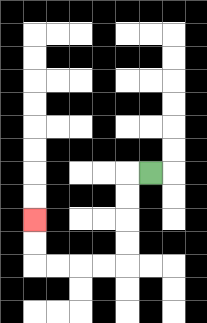{'start': '[6, 7]', 'end': '[1, 9]', 'path_directions': 'L,D,D,D,D,L,L,L,L,U,U', 'path_coordinates': '[[6, 7], [5, 7], [5, 8], [5, 9], [5, 10], [5, 11], [4, 11], [3, 11], [2, 11], [1, 11], [1, 10], [1, 9]]'}